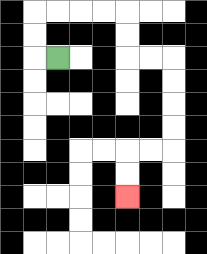{'start': '[2, 2]', 'end': '[5, 8]', 'path_directions': 'L,U,U,R,R,R,R,D,D,R,R,D,D,D,D,L,L,D,D', 'path_coordinates': '[[2, 2], [1, 2], [1, 1], [1, 0], [2, 0], [3, 0], [4, 0], [5, 0], [5, 1], [5, 2], [6, 2], [7, 2], [7, 3], [7, 4], [7, 5], [7, 6], [6, 6], [5, 6], [5, 7], [5, 8]]'}